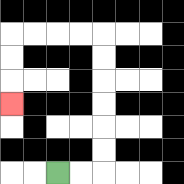{'start': '[2, 7]', 'end': '[0, 4]', 'path_directions': 'R,R,U,U,U,U,U,U,L,L,L,L,D,D,D', 'path_coordinates': '[[2, 7], [3, 7], [4, 7], [4, 6], [4, 5], [4, 4], [4, 3], [4, 2], [4, 1], [3, 1], [2, 1], [1, 1], [0, 1], [0, 2], [0, 3], [0, 4]]'}